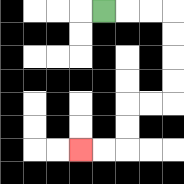{'start': '[4, 0]', 'end': '[3, 6]', 'path_directions': 'R,R,R,D,D,D,D,L,L,D,D,L,L', 'path_coordinates': '[[4, 0], [5, 0], [6, 0], [7, 0], [7, 1], [7, 2], [7, 3], [7, 4], [6, 4], [5, 4], [5, 5], [5, 6], [4, 6], [3, 6]]'}